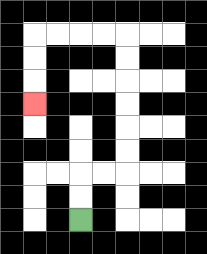{'start': '[3, 9]', 'end': '[1, 4]', 'path_directions': 'U,U,R,R,U,U,U,U,U,U,L,L,L,L,D,D,D', 'path_coordinates': '[[3, 9], [3, 8], [3, 7], [4, 7], [5, 7], [5, 6], [5, 5], [5, 4], [5, 3], [5, 2], [5, 1], [4, 1], [3, 1], [2, 1], [1, 1], [1, 2], [1, 3], [1, 4]]'}